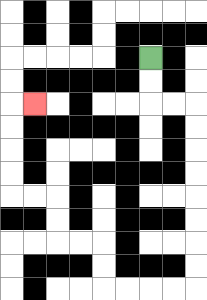{'start': '[6, 2]', 'end': '[1, 4]', 'path_directions': 'D,D,R,R,D,D,D,D,D,D,D,D,L,L,L,L,U,U,L,L,U,U,L,L,U,U,U,U,R', 'path_coordinates': '[[6, 2], [6, 3], [6, 4], [7, 4], [8, 4], [8, 5], [8, 6], [8, 7], [8, 8], [8, 9], [8, 10], [8, 11], [8, 12], [7, 12], [6, 12], [5, 12], [4, 12], [4, 11], [4, 10], [3, 10], [2, 10], [2, 9], [2, 8], [1, 8], [0, 8], [0, 7], [0, 6], [0, 5], [0, 4], [1, 4]]'}